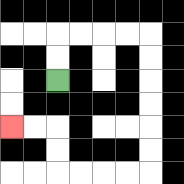{'start': '[2, 3]', 'end': '[0, 5]', 'path_directions': 'U,U,R,R,R,R,D,D,D,D,D,D,L,L,L,L,U,U,L,L', 'path_coordinates': '[[2, 3], [2, 2], [2, 1], [3, 1], [4, 1], [5, 1], [6, 1], [6, 2], [6, 3], [6, 4], [6, 5], [6, 6], [6, 7], [5, 7], [4, 7], [3, 7], [2, 7], [2, 6], [2, 5], [1, 5], [0, 5]]'}